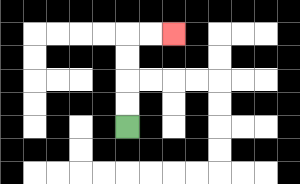{'start': '[5, 5]', 'end': '[7, 1]', 'path_directions': 'U,U,U,U,R,R', 'path_coordinates': '[[5, 5], [5, 4], [5, 3], [5, 2], [5, 1], [6, 1], [7, 1]]'}